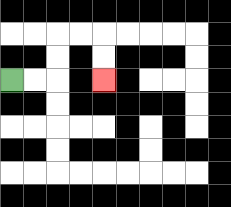{'start': '[0, 3]', 'end': '[4, 3]', 'path_directions': 'R,R,U,U,R,R,D,D', 'path_coordinates': '[[0, 3], [1, 3], [2, 3], [2, 2], [2, 1], [3, 1], [4, 1], [4, 2], [4, 3]]'}